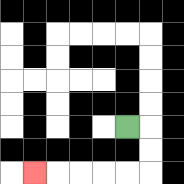{'start': '[5, 5]', 'end': '[1, 7]', 'path_directions': 'R,D,D,L,L,L,L,L', 'path_coordinates': '[[5, 5], [6, 5], [6, 6], [6, 7], [5, 7], [4, 7], [3, 7], [2, 7], [1, 7]]'}